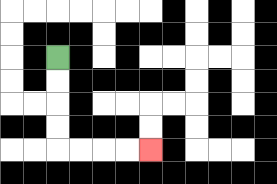{'start': '[2, 2]', 'end': '[6, 6]', 'path_directions': 'D,D,D,D,R,R,R,R', 'path_coordinates': '[[2, 2], [2, 3], [2, 4], [2, 5], [2, 6], [3, 6], [4, 6], [5, 6], [6, 6]]'}